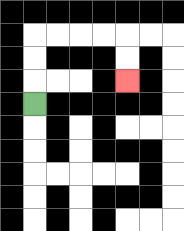{'start': '[1, 4]', 'end': '[5, 3]', 'path_directions': 'U,U,U,R,R,R,R,D,D', 'path_coordinates': '[[1, 4], [1, 3], [1, 2], [1, 1], [2, 1], [3, 1], [4, 1], [5, 1], [5, 2], [5, 3]]'}